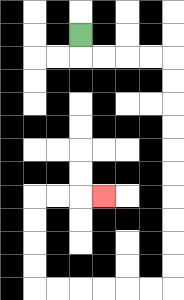{'start': '[3, 1]', 'end': '[4, 8]', 'path_directions': 'D,R,R,R,R,D,D,D,D,D,D,D,D,D,D,L,L,L,L,L,L,U,U,U,U,R,R,R', 'path_coordinates': '[[3, 1], [3, 2], [4, 2], [5, 2], [6, 2], [7, 2], [7, 3], [7, 4], [7, 5], [7, 6], [7, 7], [7, 8], [7, 9], [7, 10], [7, 11], [7, 12], [6, 12], [5, 12], [4, 12], [3, 12], [2, 12], [1, 12], [1, 11], [1, 10], [1, 9], [1, 8], [2, 8], [3, 8], [4, 8]]'}